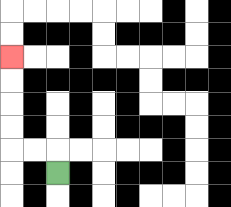{'start': '[2, 7]', 'end': '[0, 2]', 'path_directions': 'U,L,L,U,U,U,U', 'path_coordinates': '[[2, 7], [2, 6], [1, 6], [0, 6], [0, 5], [0, 4], [0, 3], [0, 2]]'}